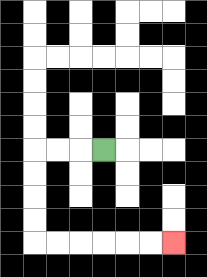{'start': '[4, 6]', 'end': '[7, 10]', 'path_directions': 'L,L,L,D,D,D,D,R,R,R,R,R,R', 'path_coordinates': '[[4, 6], [3, 6], [2, 6], [1, 6], [1, 7], [1, 8], [1, 9], [1, 10], [2, 10], [3, 10], [4, 10], [5, 10], [6, 10], [7, 10]]'}